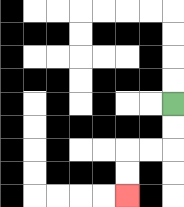{'start': '[7, 4]', 'end': '[5, 8]', 'path_directions': 'D,D,L,L,D,D', 'path_coordinates': '[[7, 4], [7, 5], [7, 6], [6, 6], [5, 6], [5, 7], [5, 8]]'}